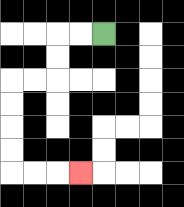{'start': '[4, 1]', 'end': '[3, 7]', 'path_directions': 'L,L,D,D,L,L,D,D,D,D,R,R,R', 'path_coordinates': '[[4, 1], [3, 1], [2, 1], [2, 2], [2, 3], [1, 3], [0, 3], [0, 4], [0, 5], [0, 6], [0, 7], [1, 7], [2, 7], [3, 7]]'}